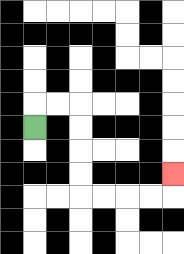{'start': '[1, 5]', 'end': '[7, 7]', 'path_directions': 'U,R,R,D,D,D,D,R,R,R,R,U', 'path_coordinates': '[[1, 5], [1, 4], [2, 4], [3, 4], [3, 5], [3, 6], [3, 7], [3, 8], [4, 8], [5, 8], [6, 8], [7, 8], [7, 7]]'}